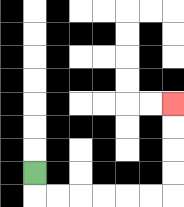{'start': '[1, 7]', 'end': '[7, 4]', 'path_directions': 'D,R,R,R,R,R,R,U,U,U,U', 'path_coordinates': '[[1, 7], [1, 8], [2, 8], [3, 8], [4, 8], [5, 8], [6, 8], [7, 8], [7, 7], [7, 6], [7, 5], [7, 4]]'}